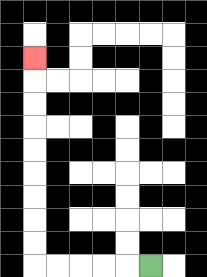{'start': '[6, 11]', 'end': '[1, 2]', 'path_directions': 'L,L,L,L,L,U,U,U,U,U,U,U,U,U', 'path_coordinates': '[[6, 11], [5, 11], [4, 11], [3, 11], [2, 11], [1, 11], [1, 10], [1, 9], [1, 8], [1, 7], [1, 6], [1, 5], [1, 4], [1, 3], [1, 2]]'}